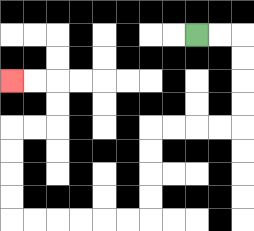{'start': '[8, 1]', 'end': '[0, 3]', 'path_directions': 'R,R,D,D,D,D,L,L,L,L,D,D,D,D,L,L,L,L,L,L,U,U,U,U,R,R,U,U,L,L', 'path_coordinates': '[[8, 1], [9, 1], [10, 1], [10, 2], [10, 3], [10, 4], [10, 5], [9, 5], [8, 5], [7, 5], [6, 5], [6, 6], [6, 7], [6, 8], [6, 9], [5, 9], [4, 9], [3, 9], [2, 9], [1, 9], [0, 9], [0, 8], [0, 7], [0, 6], [0, 5], [1, 5], [2, 5], [2, 4], [2, 3], [1, 3], [0, 3]]'}